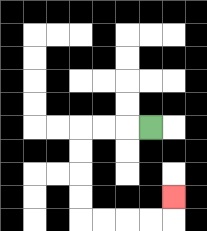{'start': '[6, 5]', 'end': '[7, 8]', 'path_directions': 'L,L,L,D,D,D,D,R,R,R,R,U', 'path_coordinates': '[[6, 5], [5, 5], [4, 5], [3, 5], [3, 6], [3, 7], [3, 8], [3, 9], [4, 9], [5, 9], [6, 9], [7, 9], [7, 8]]'}